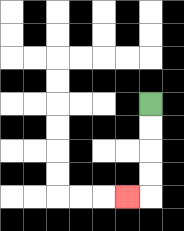{'start': '[6, 4]', 'end': '[5, 8]', 'path_directions': 'D,D,D,D,L', 'path_coordinates': '[[6, 4], [6, 5], [6, 6], [6, 7], [6, 8], [5, 8]]'}